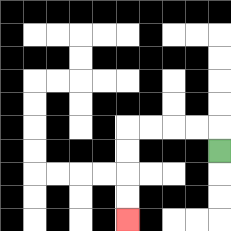{'start': '[9, 6]', 'end': '[5, 9]', 'path_directions': 'U,L,L,L,L,D,D,D,D', 'path_coordinates': '[[9, 6], [9, 5], [8, 5], [7, 5], [6, 5], [5, 5], [5, 6], [5, 7], [5, 8], [5, 9]]'}